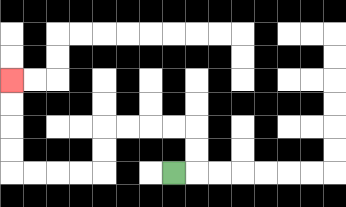{'start': '[7, 7]', 'end': '[0, 3]', 'path_directions': 'R,U,U,L,L,L,L,D,D,L,L,L,L,U,U,U,U', 'path_coordinates': '[[7, 7], [8, 7], [8, 6], [8, 5], [7, 5], [6, 5], [5, 5], [4, 5], [4, 6], [4, 7], [3, 7], [2, 7], [1, 7], [0, 7], [0, 6], [0, 5], [0, 4], [0, 3]]'}